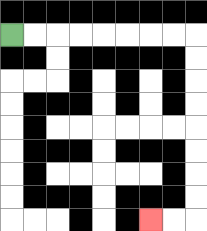{'start': '[0, 1]', 'end': '[6, 9]', 'path_directions': 'R,R,R,R,R,R,R,R,D,D,D,D,D,D,D,D,L,L', 'path_coordinates': '[[0, 1], [1, 1], [2, 1], [3, 1], [4, 1], [5, 1], [6, 1], [7, 1], [8, 1], [8, 2], [8, 3], [8, 4], [8, 5], [8, 6], [8, 7], [8, 8], [8, 9], [7, 9], [6, 9]]'}